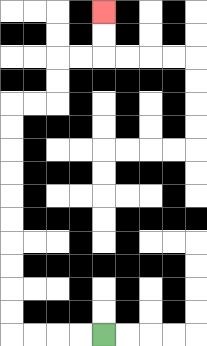{'start': '[4, 14]', 'end': '[4, 0]', 'path_directions': 'L,L,L,L,U,U,U,U,U,U,U,U,U,U,R,R,U,U,R,R,U,U', 'path_coordinates': '[[4, 14], [3, 14], [2, 14], [1, 14], [0, 14], [0, 13], [0, 12], [0, 11], [0, 10], [0, 9], [0, 8], [0, 7], [0, 6], [0, 5], [0, 4], [1, 4], [2, 4], [2, 3], [2, 2], [3, 2], [4, 2], [4, 1], [4, 0]]'}